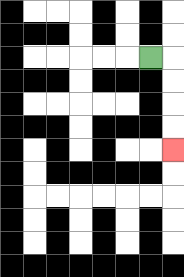{'start': '[6, 2]', 'end': '[7, 6]', 'path_directions': 'R,D,D,D,D', 'path_coordinates': '[[6, 2], [7, 2], [7, 3], [7, 4], [7, 5], [7, 6]]'}